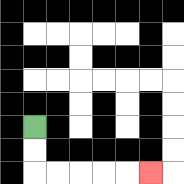{'start': '[1, 5]', 'end': '[6, 7]', 'path_directions': 'D,D,R,R,R,R,R', 'path_coordinates': '[[1, 5], [1, 6], [1, 7], [2, 7], [3, 7], [4, 7], [5, 7], [6, 7]]'}